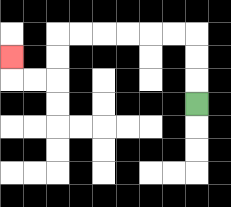{'start': '[8, 4]', 'end': '[0, 2]', 'path_directions': 'U,U,U,L,L,L,L,L,L,D,D,L,L,U', 'path_coordinates': '[[8, 4], [8, 3], [8, 2], [8, 1], [7, 1], [6, 1], [5, 1], [4, 1], [3, 1], [2, 1], [2, 2], [2, 3], [1, 3], [0, 3], [0, 2]]'}